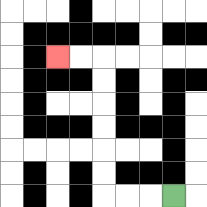{'start': '[7, 8]', 'end': '[2, 2]', 'path_directions': 'L,L,L,U,U,U,U,U,U,L,L', 'path_coordinates': '[[7, 8], [6, 8], [5, 8], [4, 8], [4, 7], [4, 6], [4, 5], [4, 4], [4, 3], [4, 2], [3, 2], [2, 2]]'}